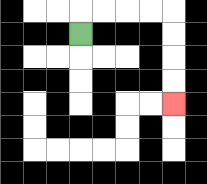{'start': '[3, 1]', 'end': '[7, 4]', 'path_directions': 'U,R,R,R,R,D,D,D,D', 'path_coordinates': '[[3, 1], [3, 0], [4, 0], [5, 0], [6, 0], [7, 0], [7, 1], [7, 2], [7, 3], [7, 4]]'}